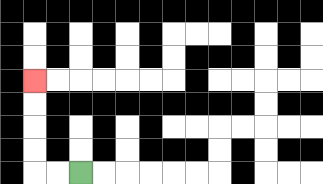{'start': '[3, 7]', 'end': '[1, 3]', 'path_directions': 'L,L,U,U,U,U', 'path_coordinates': '[[3, 7], [2, 7], [1, 7], [1, 6], [1, 5], [1, 4], [1, 3]]'}